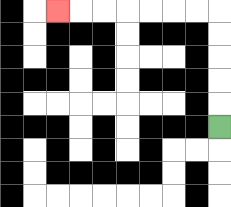{'start': '[9, 5]', 'end': '[2, 0]', 'path_directions': 'U,U,U,U,U,L,L,L,L,L,L,L', 'path_coordinates': '[[9, 5], [9, 4], [9, 3], [9, 2], [9, 1], [9, 0], [8, 0], [7, 0], [6, 0], [5, 0], [4, 0], [3, 0], [2, 0]]'}